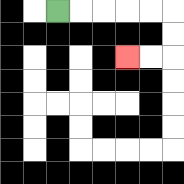{'start': '[2, 0]', 'end': '[5, 2]', 'path_directions': 'R,R,R,R,R,D,D,L,L', 'path_coordinates': '[[2, 0], [3, 0], [4, 0], [5, 0], [6, 0], [7, 0], [7, 1], [7, 2], [6, 2], [5, 2]]'}